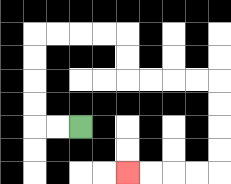{'start': '[3, 5]', 'end': '[5, 7]', 'path_directions': 'L,L,U,U,U,U,R,R,R,R,D,D,R,R,R,R,D,D,D,D,L,L,L,L', 'path_coordinates': '[[3, 5], [2, 5], [1, 5], [1, 4], [1, 3], [1, 2], [1, 1], [2, 1], [3, 1], [4, 1], [5, 1], [5, 2], [5, 3], [6, 3], [7, 3], [8, 3], [9, 3], [9, 4], [9, 5], [9, 6], [9, 7], [8, 7], [7, 7], [6, 7], [5, 7]]'}